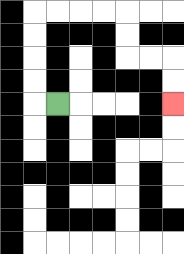{'start': '[2, 4]', 'end': '[7, 4]', 'path_directions': 'L,U,U,U,U,R,R,R,R,D,D,R,R,D,D', 'path_coordinates': '[[2, 4], [1, 4], [1, 3], [1, 2], [1, 1], [1, 0], [2, 0], [3, 0], [4, 0], [5, 0], [5, 1], [5, 2], [6, 2], [7, 2], [7, 3], [7, 4]]'}